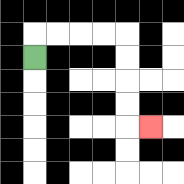{'start': '[1, 2]', 'end': '[6, 5]', 'path_directions': 'U,R,R,R,R,D,D,D,D,R', 'path_coordinates': '[[1, 2], [1, 1], [2, 1], [3, 1], [4, 1], [5, 1], [5, 2], [5, 3], [5, 4], [5, 5], [6, 5]]'}